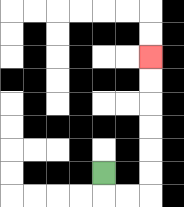{'start': '[4, 7]', 'end': '[6, 2]', 'path_directions': 'D,R,R,U,U,U,U,U,U', 'path_coordinates': '[[4, 7], [4, 8], [5, 8], [6, 8], [6, 7], [6, 6], [6, 5], [6, 4], [6, 3], [6, 2]]'}